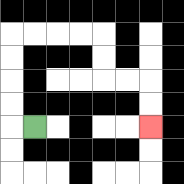{'start': '[1, 5]', 'end': '[6, 5]', 'path_directions': 'L,U,U,U,U,R,R,R,R,D,D,R,R,D,D', 'path_coordinates': '[[1, 5], [0, 5], [0, 4], [0, 3], [0, 2], [0, 1], [1, 1], [2, 1], [3, 1], [4, 1], [4, 2], [4, 3], [5, 3], [6, 3], [6, 4], [6, 5]]'}